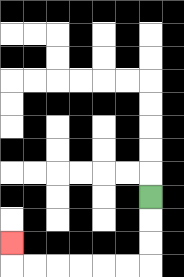{'start': '[6, 8]', 'end': '[0, 10]', 'path_directions': 'D,D,D,L,L,L,L,L,L,U', 'path_coordinates': '[[6, 8], [6, 9], [6, 10], [6, 11], [5, 11], [4, 11], [3, 11], [2, 11], [1, 11], [0, 11], [0, 10]]'}